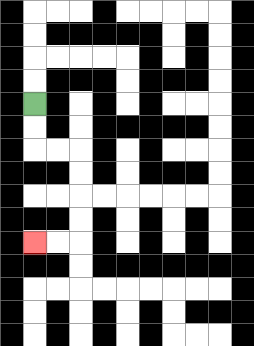{'start': '[1, 4]', 'end': '[1, 10]', 'path_directions': 'D,D,R,R,D,D,D,D,L,L', 'path_coordinates': '[[1, 4], [1, 5], [1, 6], [2, 6], [3, 6], [3, 7], [3, 8], [3, 9], [3, 10], [2, 10], [1, 10]]'}